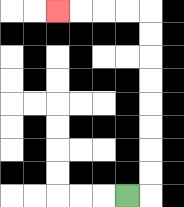{'start': '[5, 8]', 'end': '[2, 0]', 'path_directions': 'R,U,U,U,U,U,U,U,U,L,L,L,L', 'path_coordinates': '[[5, 8], [6, 8], [6, 7], [6, 6], [6, 5], [6, 4], [6, 3], [6, 2], [6, 1], [6, 0], [5, 0], [4, 0], [3, 0], [2, 0]]'}